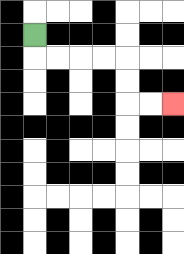{'start': '[1, 1]', 'end': '[7, 4]', 'path_directions': 'D,R,R,R,R,D,D,R,R', 'path_coordinates': '[[1, 1], [1, 2], [2, 2], [3, 2], [4, 2], [5, 2], [5, 3], [5, 4], [6, 4], [7, 4]]'}